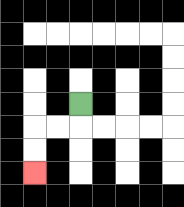{'start': '[3, 4]', 'end': '[1, 7]', 'path_directions': 'D,L,L,D,D', 'path_coordinates': '[[3, 4], [3, 5], [2, 5], [1, 5], [1, 6], [1, 7]]'}